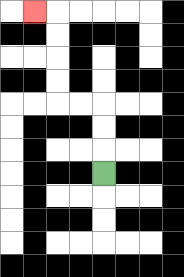{'start': '[4, 7]', 'end': '[1, 0]', 'path_directions': 'U,U,U,L,L,U,U,U,U,L', 'path_coordinates': '[[4, 7], [4, 6], [4, 5], [4, 4], [3, 4], [2, 4], [2, 3], [2, 2], [2, 1], [2, 0], [1, 0]]'}